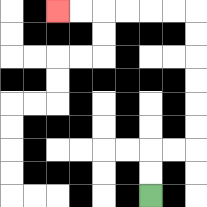{'start': '[6, 8]', 'end': '[2, 0]', 'path_directions': 'U,U,R,R,U,U,U,U,U,U,L,L,L,L,L,L', 'path_coordinates': '[[6, 8], [6, 7], [6, 6], [7, 6], [8, 6], [8, 5], [8, 4], [8, 3], [8, 2], [8, 1], [8, 0], [7, 0], [6, 0], [5, 0], [4, 0], [3, 0], [2, 0]]'}